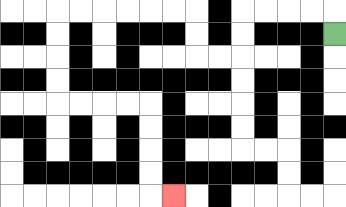{'start': '[14, 1]', 'end': '[7, 8]', 'path_directions': 'U,L,L,L,L,D,D,L,L,U,U,L,L,L,L,L,L,D,D,D,D,R,R,R,R,D,D,D,D,R', 'path_coordinates': '[[14, 1], [14, 0], [13, 0], [12, 0], [11, 0], [10, 0], [10, 1], [10, 2], [9, 2], [8, 2], [8, 1], [8, 0], [7, 0], [6, 0], [5, 0], [4, 0], [3, 0], [2, 0], [2, 1], [2, 2], [2, 3], [2, 4], [3, 4], [4, 4], [5, 4], [6, 4], [6, 5], [6, 6], [6, 7], [6, 8], [7, 8]]'}